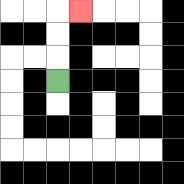{'start': '[2, 3]', 'end': '[3, 0]', 'path_directions': 'U,U,U,R', 'path_coordinates': '[[2, 3], [2, 2], [2, 1], [2, 0], [3, 0]]'}